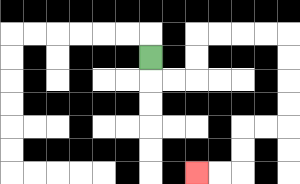{'start': '[6, 2]', 'end': '[8, 7]', 'path_directions': 'D,R,R,U,U,R,R,R,R,D,D,D,D,L,L,D,D,L,L', 'path_coordinates': '[[6, 2], [6, 3], [7, 3], [8, 3], [8, 2], [8, 1], [9, 1], [10, 1], [11, 1], [12, 1], [12, 2], [12, 3], [12, 4], [12, 5], [11, 5], [10, 5], [10, 6], [10, 7], [9, 7], [8, 7]]'}